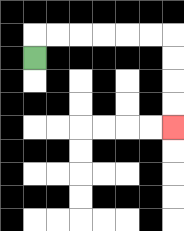{'start': '[1, 2]', 'end': '[7, 5]', 'path_directions': 'U,R,R,R,R,R,R,D,D,D,D', 'path_coordinates': '[[1, 2], [1, 1], [2, 1], [3, 1], [4, 1], [5, 1], [6, 1], [7, 1], [7, 2], [7, 3], [7, 4], [7, 5]]'}